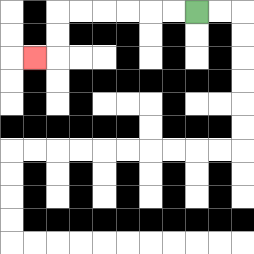{'start': '[8, 0]', 'end': '[1, 2]', 'path_directions': 'L,L,L,L,L,L,D,D,L', 'path_coordinates': '[[8, 0], [7, 0], [6, 0], [5, 0], [4, 0], [3, 0], [2, 0], [2, 1], [2, 2], [1, 2]]'}